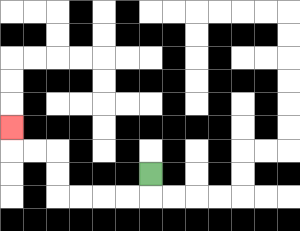{'start': '[6, 7]', 'end': '[0, 5]', 'path_directions': 'D,L,L,L,L,U,U,L,L,U', 'path_coordinates': '[[6, 7], [6, 8], [5, 8], [4, 8], [3, 8], [2, 8], [2, 7], [2, 6], [1, 6], [0, 6], [0, 5]]'}